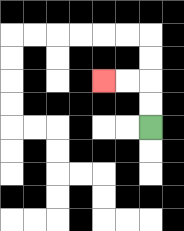{'start': '[6, 5]', 'end': '[4, 3]', 'path_directions': 'U,U,L,L', 'path_coordinates': '[[6, 5], [6, 4], [6, 3], [5, 3], [4, 3]]'}